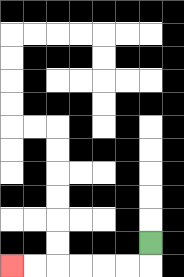{'start': '[6, 10]', 'end': '[0, 11]', 'path_directions': 'D,L,L,L,L,L,L', 'path_coordinates': '[[6, 10], [6, 11], [5, 11], [4, 11], [3, 11], [2, 11], [1, 11], [0, 11]]'}